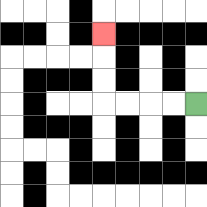{'start': '[8, 4]', 'end': '[4, 1]', 'path_directions': 'L,L,L,L,U,U,U', 'path_coordinates': '[[8, 4], [7, 4], [6, 4], [5, 4], [4, 4], [4, 3], [4, 2], [4, 1]]'}